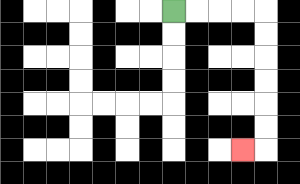{'start': '[7, 0]', 'end': '[10, 6]', 'path_directions': 'R,R,R,R,D,D,D,D,D,D,L', 'path_coordinates': '[[7, 0], [8, 0], [9, 0], [10, 0], [11, 0], [11, 1], [11, 2], [11, 3], [11, 4], [11, 5], [11, 6], [10, 6]]'}